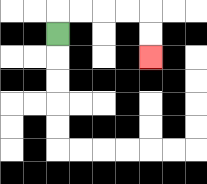{'start': '[2, 1]', 'end': '[6, 2]', 'path_directions': 'U,R,R,R,R,D,D', 'path_coordinates': '[[2, 1], [2, 0], [3, 0], [4, 0], [5, 0], [6, 0], [6, 1], [6, 2]]'}